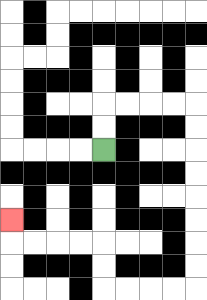{'start': '[4, 6]', 'end': '[0, 9]', 'path_directions': 'U,U,R,R,R,R,D,D,D,D,D,D,D,D,L,L,L,L,U,U,L,L,L,L,U', 'path_coordinates': '[[4, 6], [4, 5], [4, 4], [5, 4], [6, 4], [7, 4], [8, 4], [8, 5], [8, 6], [8, 7], [8, 8], [8, 9], [8, 10], [8, 11], [8, 12], [7, 12], [6, 12], [5, 12], [4, 12], [4, 11], [4, 10], [3, 10], [2, 10], [1, 10], [0, 10], [0, 9]]'}